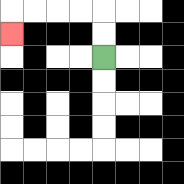{'start': '[4, 2]', 'end': '[0, 1]', 'path_directions': 'U,U,L,L,L,L,D', 'path_coordinates': '[[4, 2], [4, 1], [4, 0], [3, 0], [2, 0], [1, 0], [0, 0], [0, 1]]'}